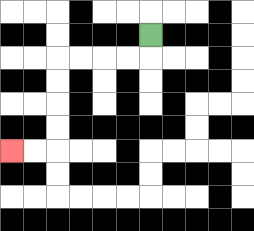{'start': '[6, 1]', 'end': '[0, 6]', 'path_directions': 'D,L,L,L,L,D,D,D,D,L,L', 'path_coordinates': '[[6, 1], [6, 2], [5, 2], [4, 2], [3, 2], [2, 2], [2, 3], [2, 4], [2, 5], [2, 6], [1, 6], [0, 6]]'}